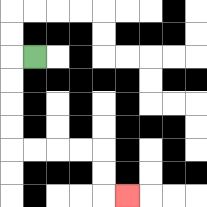{'start': '[1, 2]', 'end': '[5, 8]', 'path_directions': 'L,D,D,D,D,R,R,R,R,D,D,R', 'path_coordinates': '[[1, 2], [0, 2], [0, 3], [0, 4], [0, 5], [0, 6], [1, 6], [2, 6], [3, 6], [4, 6], [4, 7], [4, 8], [5, 8]]'}